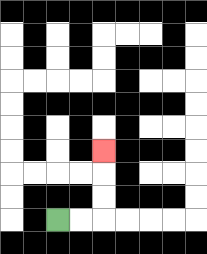{'start': '[2, 9]', 'end': '[4, 6]', 'path_directions': 'R,R,U,U,U', 'path_coordinates': '[[2, 9], [3, 9], [4, 9], [4, 8], [4, 7], [4, 6]]'}